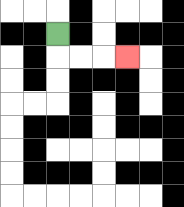{'start': '[2, 1]', 'end': '[5, 2]', 'path_directions': 'D,R,R,R', 'path_coordinates': '[[2, 1], [2, 2], [3, 2], [4, 2], [5, 2]]'}